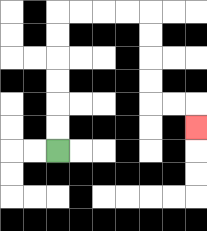{'start': '[2, 6]', 'end': '[8, 5]', 'path_directions': 'U,U,U,U,U,U,R,R,R,R,D,D,D,D,R,R,D', 'path_coordinates': '[[2, 6], [2, 5], [2, 4], [2, 3], [2, 2], [2, 1], [2, 0], [3, 0], [4, 0], [5, 0], [6, 0], [6, 1], [6, 2], [6, 3], [6, 4], [7, 4], [8, 4], [8, 5]]'}